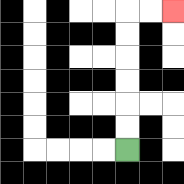{'start': '[5, 6]', 'end': '[7, 0]', 'path_directions': 'U,U,U,U,U,U,R,R', 'path_coordinates': '[[5, 6], [5, 5], [5, 4], [5, 3], [5, 2], [5, 1], [5, 0], [6, 0], [7, 0]]'}